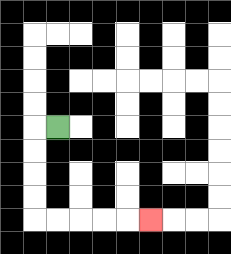{'start': '[2, 5]', 'end': '[6, 9]', 'path_directions': 'L,D,D,D,D,R,R,R,R,R', 'path_coordinates': '[[2, 5], [1, 5], [1, 6], [1, 7], [1, 8], [1, 9], [2, 9], [3, 9], [4, 9], [5, 9], [6, 9]]'}